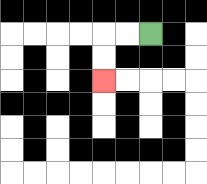{'start': '[6, 1]', 'end': '[4, 3]', 'path_directions': 'L,L,D,D', 'path_coordinates': '[[6, 1], [5, 1], [4, 1], [4, 2], [4, 3]]'}